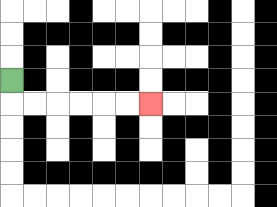{'start': '[0, 3]', 'end': '[6, 4]', 'path_directions': 'D,R,R,R,R,R,R', 'path_coordinates': '[[0, 3], [0, 4], [1, 4], [2, 4], [3, 4], [4, 4], [5, 4], [6, 4]]'}